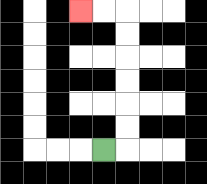{'start': '[4, 6]', 'end': '[3, 0]', 'path_directions': 'R,U,U,U,U,U,U,L,L', 'path_coordinates': '[[4, 6], [5, 6], [5, 5], [5, 4], [5, 3], [5, 2], [5, 1], [5, 0], [4, 0], [3, 0]]'}